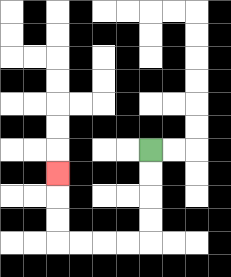{'start': '[6, 6]', 'end': '[2, 7]', 'path_directions': 'D,D,D,D,L,L,L,L,U,U,U', 'path_coordinates': '[[6, 6], [6, 7], [6, 8], [6, 9], [6, 10], [5, 10], [4, 10], [3, 10], [2, 10], [2, 9], [2, 8], [2, 7]]'}